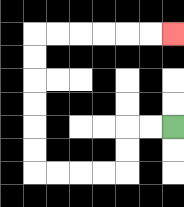{'start': '[7, 5]', 'end': '[7, 1]', 'path_directions': 'L,L,D,D,L,L,L,L,U,U,U,U,U,U,R,R,R,R,R,R', 'path_coordinates': '[[7, 5], [6, 5], [5, 5], [5, 6], [5, 7], [4, 7], [3, 7], [2, 7], [1, 7], [1, 6], [1, 5], [1, 4], [1, 3], [1, 2], [1, 1], [2, 1], [3, 1], [4, 1], [5, 1], [6, 1], [7, 1]]'}